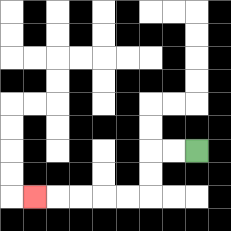{'start': '[8, 6]', 'end': '[1, 8]', 'path_directions': 'L,L,D,D,L,L,L,L,L', 'path_coordinates': '[[8, 6], [7, 6], [6, 6], [6, 7], [6, 8], [5, 8], [4, 8], [3, 8], [2, 8], [1, 8]]'}